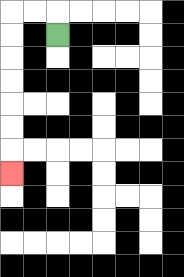{'start': '[2, 1]', 'end': '[0, 7]', 'path_directions': 'U,L,L,D,D,D,D,D,D,D', 'path_coordinates': '[[2, 1], [2, 0], [1, 0], [0, 0], [0, 1], [0, 2], [0, 3], [0, 4], [0, 5], [0, 6], [0, 7]]'}